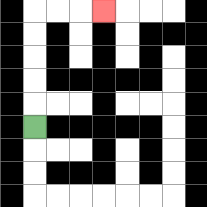{'start': '[1, 5]', 'end': '[4, 0]', 'path_directions': 'U,U,U,U,U,R,R,R', 'path_coordinates': '[[1, 5], [1, 4], [1, 3], [1, 2], [1, 1], [1, 0], [2, 0], [3, 0], [4, 0]]'}